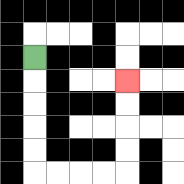{'start': '[1, 2]', 'end': '[5, 3]', 'path_directions': 'D,D,D,D,D,R,R,R,R,U,U,U,U', 'path_coordinates': '[[1, 2], [1, 3], [1, 4], [1, 5], [1, 6], [1, 7], [2, 7], [3, 7], [4, 7], [5, 7], [5, 6], [5, 5], [5, 4], [5, 3]]'}